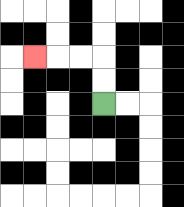{'start': '[4, 4]', 'end': '[1, 2]', 'path_directions': 'U,U,L,L,L', 'path_coordinates': '[[4, 4], [4, 3], [4, 2], [3, 2], [2, 2], [1, 2]]'}